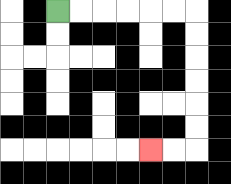{'start': '[2, 0]', 'end': '[6, 6]', 'path_directions': 'R,R,R,R,R,R,D,D,D,D,D,D,L,L', 'path_coordinates': '[[2, 0], [3, 0], [4, 0], [5, 0], [6, 0], [7, 0], [8, 0], [8, 1], [8, 2], [8, 3], [8, 4], [8, 5], [8, 6], [7, 6], [6, 6]]'}